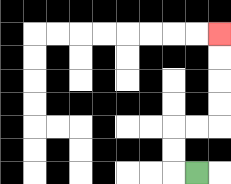{'start': '[8, 7]', 'end': '[9, 1]', 'path_directions': 'L,U,U,R,R,U,U,U,U', 'path_coordinates': '[[8, 7], [7, 7], [7, 6], [7, 5], [8, 5], [9, 5], [9, 4], [9, 3], [9, 2], [9, 1]]'}